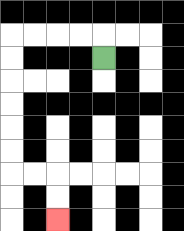{'start': '[4, 2]', 'end': '[2, 9]', 'path_directions': 'U,L,L,L,L,D,D,D,D,D,D,R,R,D,D', 'path_coordinates': '[[4, 2], [4, 1], [3, 1], [2, 1], [1, 1], [0, 1], [0, 2], [0, 3], [0, 4], [0, 5], [0, 6], [0, 7], [1, 7], [2, 7], [2, 8], [2, 9]]'}